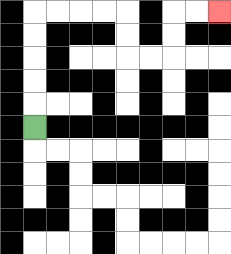{'start': '[1, 5]', 'end': '[9, 0]', 'path_directions': 'U,U,U,U,U,R,R,R,R,D,D,R,R,U,U,R,R', 'path_coordinates': '[[1, 5], [1, 4], [1, 3], [1, 2], [1, 1], [1, 0], [2, 0], [3, 0], [4, 0], [5, 0], [5, 1], [5, 2], [6, 2], [7, 2], [7, 1], [7, 0], [8, 0], [9, 0]]'}